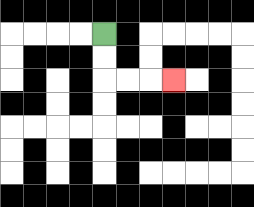{'start': '[4, 1]', 'end': '[7, 3]', 'path_directions': 'D,D,R,R,R', 'path_coordinates': '[[4, 1], [4, 2], [4, 3], [5, 3], [6, 3], [7, 3]]'}